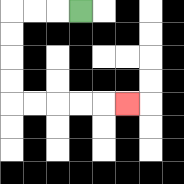{'start': '[3, 0]', 'end': '[5, 4]', 'path_directions': 'L,L,L,D,D,D,D,R,R,R,R,R', 'path_coordinates': '[[3, 0], [2, 0], [1, 0], [0, 0], [0, 1], [0, 2], [0, 3], [0, 4], [1, 4], [2, 4], [3, 4], [4, 4], [5, 4]]'}